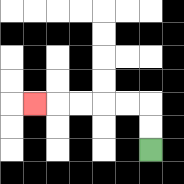{'start': '[6, 6]', 'end': '[1, 4]', 'path_directions': 'U,U,L,L,L,L,L', 'path_coordinates': '[[6, 6], [6, 5], [6, 4], [5, 4], [4, 4], [3, 4], [2, 4], [1, 4]]'}